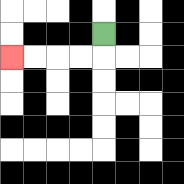{'start': '[4, 1]', 'end': '[0, 2]', 'path_directions': 'D,L,L,L,L', 'path_coordinates': '[[4, 1], [4, 2], [3, 2], [2, 2], [1, 2], [0, 2]]'}